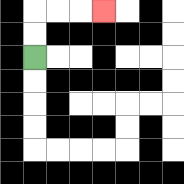{'start': '[1, 2]', 'end': '[4, 0]', 'path_directions': 'U,U,R,R,R', 'path_coordinates': '[[1, 2], [1, 1], [1, 0], [2, 0], [3, 0], [4, 0]]'}